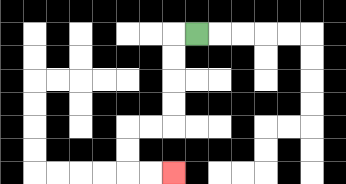{'start': '[8, 1]', 'end': '[7, 7]', 'path_directions': 'L,D,D,D,D,L,L,D,D,R,R', 'path_coordinates': '[[8, 1], [7, 1], [7, 2], [7, 3], [7, 4], [7, 5], [6, 5], [5, 5], [5, 6], [5, 7], [6, 7], [7, 7]]'}